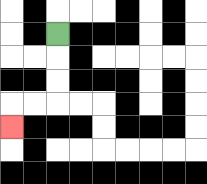{'start': '[2, 1]', 'end': '[0, 5]', 'path_directions': 'D,D,D,L,L,D', 'path_coordinates': '[[2, 1], [2, 2], [2, 3], [2, 4], [1, 4], [0, 4], [0, 5]]'}